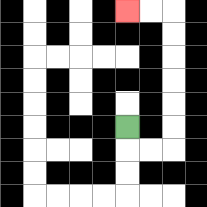{'start': '[5, 5]', 'end': '[5, 0]', 'path_directions': 'D,R,R,U,U,U,U,U,U,L,L', 'path_coordinates': '[[5, 5], [5, 6], [6, 6], [7, 6], [7, 5], [7, 4], [7, 3], [7, 2], [7, 1], [7, 0], [6, 0], [5, 0]]'}